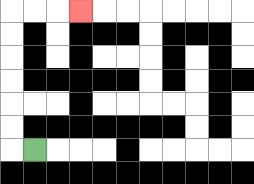{'start': '[1, 6]', 'end': '[3, 0]', 'path_directions': 'L,U,U,U,U,U,U,R,R,R', 'path_coordinates': '[[1, 6], [0, 6], [0, 5], [0, 4], [0, 3], [0, 2], [0, 1], [0, 0], [1, 0], [2, 0], [3, 0]]'}